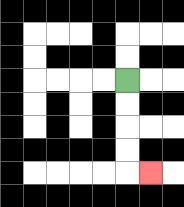{'start': '[5, 3]', 'end': '[6, 7]', 'path_directions': 'D,D,D,D,R', 'path_coordinates': '[[5, 3], [5, 4], [5, 5], [5, 6], [5, 7], [6, 7]]'}